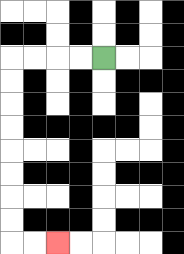{'start': '[4, 2]', 'end': '[2, 10]', 'path_directions': 'L,L,L,L,D,D,D,D,D,D,D,D,R,R', 'path_coordinates': '[[4, 2], [3, 2], [2, 2], [1, 2], [0, 2], [0, 3], [0, 4], [0, 5], [0, 6], [0, 7], [0, 8], [0, 9], [0, 10], [1, 10], [2, 10]]'}